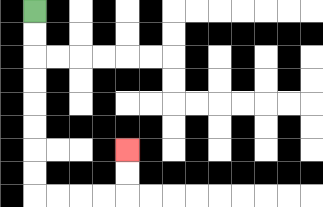{'start': '[1, 0]', 'end': '[5, 6]', 'path_directions': 'D,D,D,D,D,D,D,D,R,R,R,R,U,U', 'path_coordinates': '[[1, 0], [1, 1], [1, 2], [1, 3], [1, 4], [1, 5], [1, 6], [1, 7], [1, 8], [2, 8], [3, 8], [4, 8], [5, 8], [5, 7], [5, 6]]'}